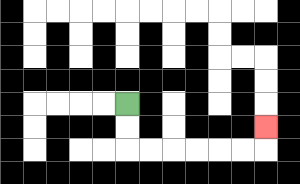{'start': '[5, 4]', 'end': '[11, 5]', 'path_directions': 'D,D,R,R,R,R,R,R,U', 'path_coordinates': '[[5, 4], [5, 5], [5, 6], [6, 6], [7, 6], [8, 6], [9, 6], [10, 6], [11, 6], [11, 5]]'}